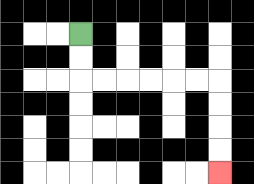{'start': '[3, 1]', 'end': '[9, 7]', 'path_directions': 'D,D,R,R,R,R,R,R,D,D,D,D', 'path_coordinates': '[[3, 1], [3, 2], [3, 3], [4, 3], [5, 3], [6, 3], [7, 3], [8, 3], [9, 3], [9, 4], [9, 5], [9, 6], [9, 7]]'}